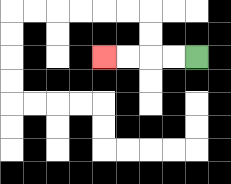{'start': '[8, 2]', 'end': '[4, 2]', 'path_directions': 'L,L,L,L', 'path_coordinates': '[[8, 2], [7, 2], [6, 2], [5, 2], [4, 2]]'}